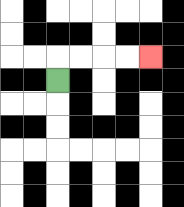{'start': '[2, 3]', 'end': '[6, 2]', 'path_directions': 'U,R,R,R,R', 'path_coordinates': '[[2, 3], [2, 2], [3, 2], [4, 2], [5, 2], [6, 2]]'}